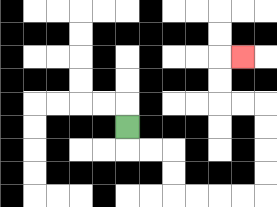{'start': '[5, 5]', 'end': '[10, 2]', 'path_directions': 'D,R,R,D,D,R,R,R,R,U,U,U,U,L,L,U,U,R', 'path_coordinates': '[[5, 5], [5, 6], [6, 6], [7, 6], [7, 7], [7, 8], [8, 8], [9, 8], [10, 8], [11, 8], [11, 7], [11, 6], [11, 5], [11, 4], [10, 4], [9, 4], [9, 3], [9, 2], [10, 2]]'}